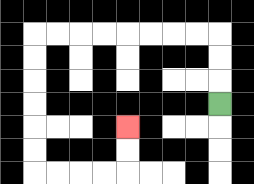{'start': '[9, 4]', 'end': '[5, 5]', 'path_directions': 'U,U,U,L,L,L,L,L,L,L,L,D,D,D,D,D,D,R,R,R,R,U,U', 'path_coordinates': '[[9, 4], [9, 3], [9, 2], [9, 1], [8, 1], [7, 1], [6, 1], [5, 1], [4, 1], [3, 1], [2, 1], [1, 1], [1, 2], [1, 3], [1, 4], [1, 5], [1, 6], [1, 7], [2, 7], [3, 7], [4, 7], [5, 7], [5, 6], [5, 5]]'}